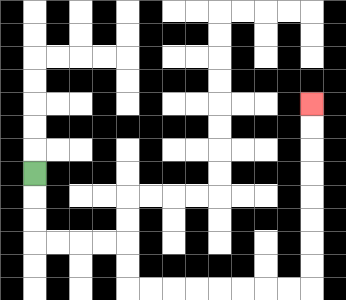{'start': '[1, 7]', 'end': '[13, 4]', 'path_directions': 'D,D,D,R,R,R,R,D,D,R,R,R,R,R,R,R,R,U,U,U,U,U,U,U,U', 'path_coordinates': '[[1, 7], [1, 8], [1, 9], [1, 10], [2, 10], [3, 10], [4, 10], [5, 10], [5, 11], [5, 12], [6, 12], [7, 12], [8, 12], [9, 12], [10, 12], [11, 12], [12, 12], [13, 12], [13, 11], [13, 10], [13, 9], [13, 8], [13, 7], [13, 6], [13, 5], [13, 4]]'}